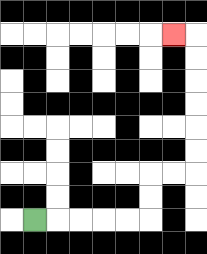{'start': '[1, 9]', 'end': '[7, 1]', 'path_directions': 'R,R,R,R,R,U,U,R,R,U,U,U,U,U,U,L', 'path_coordinates': '[[1, 9], [2, 9], [3, 9], [4, 9], [5, 9], [6, 9], [6, 8], [6, 7], [7, 7], [8, 7], [8, 6], [8, 5], [8, 4], [8, 3], [8, 2], [8, 1], [7, 1]]'}